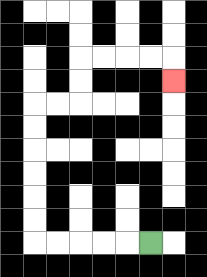{'start': '[6, 10]', 'end': '[7, 3]', 'path_directions': 'L,L,L,L,L,U,U,U,U,U,U,R,R,U,U,R,R,R,R,D', 'path_coordinates': '[[6, 10], [5, 10], [4, 10], [3, 10], [2, 10], [1, 10], [1, 9], [1, 8], [1, 7], [1, 6], [1, 5], [1, 4], [2, 4], [3, 4], [3, 3], [3, 2], [4, 2], [5, 2], [6, 2], [7, 2], [7, 3]]'}